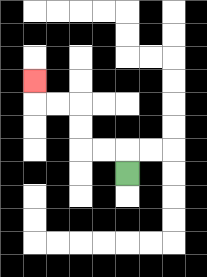{'start': '[5, 7]', 'end': '[1, 3]', 'path_directions': 'U,L,L,U,U,L,L,U', 'path_coordinates': '[[5, 7], [5, 6], [4, 6], [3, 6], [3, 5], [3, 4], [2, 4], [1, 4], [1, 3]]'}